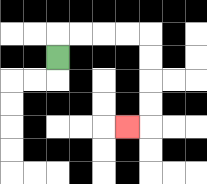{'start': '[2, 2]', 'end': '[5, 5]', 'path_directions': 'U,R,R,R,R,D,D,D,D,L', 'path_coordinates': '[[2, 2], [2, 1], [3, 1], [4, 1], [5, 1], [6, 1], [6, 2], [6, 3], [6, 4], [6, 5], [5, 5]]'}